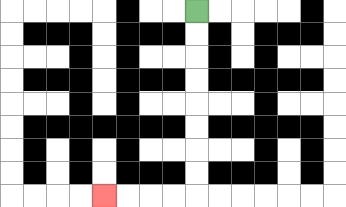{'start': '[8, 0]', 'end': '[4, 8]', 'path_directions': 'D,D,D,D,D,D,D,D,L,L,L,L', 'path_coordinates': '[[8, 0], [8, 1], [8, 2], [8, 3], [8, 4], [8, 5], [8, 6], [8, 7], [8, 8], [7, 8], [6, 8], [5, 8], [4, 8]]'}